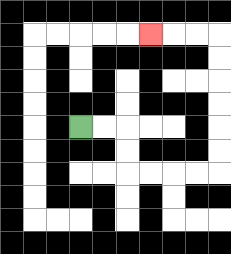{'start': '[3, 5]', 'end': '[6, 1]', 'path_directions': 'R,R,D,D,R,R,R,R,U,U,U,U,U,U,L,L,L', 'path_coordinates': '[[3, 5], [4, 5], [5, 5], [5, 6], [5, 7], [6, 7], [7, 7], [8, 7], [9, 7], [9, 6], [9, 5], [9, 4], [9, 3], [9, 2], [9, 1], [8, 1], [7, 1], [6, 1]]'}